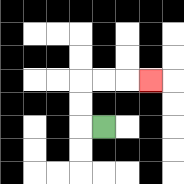{'start': '[4, 5]', 'end': '[6, 3]', 'path_directions': 'L,U,U,R,R,R', 'path_coordinates': '[[4, 5], [3, 5], [3, 4], [3, 3], [4, 3], [5, 3], [6, 3]]'}